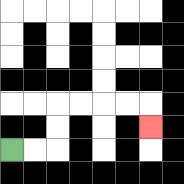{'start': '[0, 6]', 'end': '[6, 5]', 'path_directions': 'R,R,U,U,R,R,R,R,D', 'path_coordinates': '[[0, 6], [1, 6], [2, 6], [2, 5], [2, 4], [3, 4], [4, 4], [5, 4], [6, 4], [6, 5]]'}